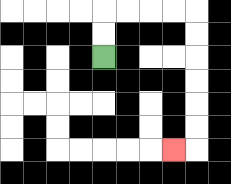{'start': '[4, 2]', 'end': '[7, 6]', 'path_directions': 'U,U,R,R,R,R,D,D,D,D,D,D,L', 'path_coordinates': '[[4, 2], [4, 1], [4, 0], [5, 0], [6, 0], [7, 0], [8, 0], [8, 1], [8, 2], [8, 3], [8, 4], [8, 5], [8, 6], [7, 6]]'}